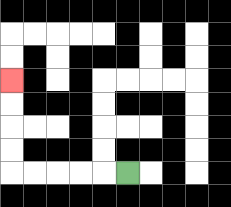{'start': '[5, 7]', 'end': '[0, 3]', 'path_directions': 'L,L,L,L,L,U,U,U,U', 'path_coordinates': '[[5, 7], [4, 7], [3, 7], [2, 7], [1, 7], [0, 7], [0, 6], [0, 5], [0, 4], [0, 3]]'}